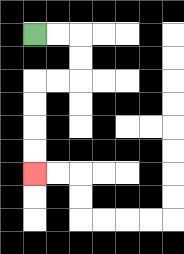{'start': '[1, 1]', 'end': '[1, 7]', 'path_directions': 'R,R,D,D,L,L,D,D,D,D', 'path_coordinates': '[[1, 1], [2, 1], [3, 1], [3, 2], [3, 3], [2, 3], [1, 3], [1, 4], [1, 5], [1, 6], [1, 7]]'}